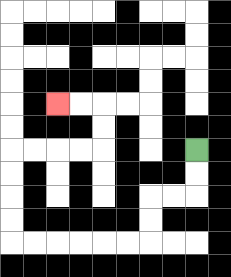{'start': '[8, 6]', 'end': '[2, 4]', 'path_directions': 'D,D,L,L,D,D,L,L,L,L,L,L,U,U,U,U,R,R,R,R,U,U,L,L', 'path_coordinates': '[[8, 6], [8, 7], [8, 8], [7, 8], [6, 8], [6, 9], [6, 10], [5, 10], [4, 10], [3, 10], [2, 10], [1, 10], [0, 10], [0, 9], [0, 8], [0, 7], [0, 6], [1, 6], [2, 6], [3, 6], [4, 6], [4, 5], [4, 4], [3, 4], [2, 4]]'}